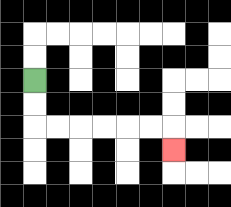{'start': '[1, 3]', 'end': '[7, 6]', 'path_directions': 'D,D,R,R,R,R,R,R,D', 'path_coordinates': '[[1, 3], [1, 4], [1, 5], [2, 5], [3, 5], [4, 5], [5, 5], [6, 5], [7, 5], [7, 6]]'}